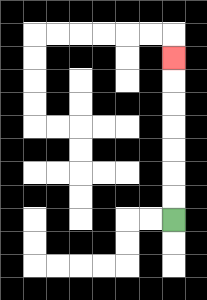{'start': '[7, 9]', 'end': '[7, 2]', 'path_directions': 'U,U,U,U,U,U,U', 'path_coordinates': '[[7, 9], [7, 8], [7, 7], [7, 6], [7, 5], [7, 4], [7, 3], [7, 2]]'}